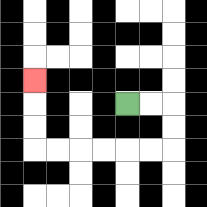{'start': '[5, 4]', 'end': '[1, 3]', 'path_directions': 'R,R,D,D,L,L,L,L,L,L,U,U,U', 'path_coordinates': '[[5, 4], [6, 4], [7, 4], [7, 5], [7, 6], [6, 6], [5, 6], [4, 6], [3, 6], [2, 6], [1, 6], [1, 5], [1, 4], [1, 3]]'}